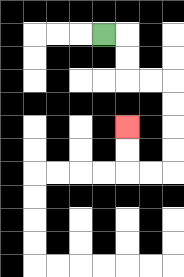{'start': '[4, 1]', 'end': '[5, 5]', 'path_directions': 'R,D,D,R,R,D,D,D,D,L,L,U,U', 'path_coordinates': '[[4, 1], [5, 1], [5, 2], [5, 3], [6, 3], [7, 3], [7, 4], [7, 5], [7, 6], [7, 7], [6, 7], [5, 7], [5, 6], [5, 5]]'}